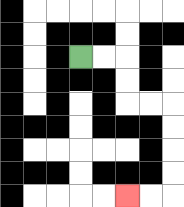{'start': '[3, 2]', 'end': '[5, 8]', 'path_directions': 'R,R,D,D,R,R,D,D,D,D,L,L', 'path_coordinates': '[[3, 2], [4, 2], [5, 2], [5, 3], [5, 4], [6, 4], [7, 4], [7, 5], [7, 6], [7, 7], [7, 8], [6, 8], [5, 8]]'}